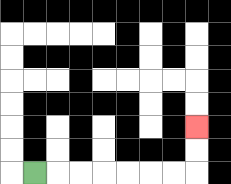{'start': '[1, 7]', 'end': '[8, 5]', 'path_directions': 'R,R,R,R,R,R,R,U,U', 'path_coordinates': '[[1, 7], [2, 7], [3, 7], [4, 7], [5, 7], [6, 7], [7, 7], [8, 7], [8, 6], [8, 5]]'}